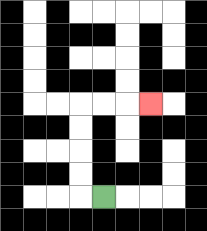{'start': '[4, 8]', 'end': '[6, 4]', 'path_directions': 'L,U,U,U,U,R,R,R', 'path_coordinates': '[[4, 8], [3, 8], [3, 7], [3, 6], [3, 5], [3, 4], [4, 4], [5, 4], [6, 4]]'}